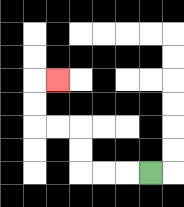{'start': '[6, 7]', 'end': '[2, 3]', 'path_directions': 'L,L,L,U,U,L,L,U,U,R', 'path_coordinates': '[[6, 7], [5, 7], [4, 7], [3, 7], [3, 6], [3, 5], [2, 5], [1, 5], [1, 4], [1, 3], [2, 3]]'}